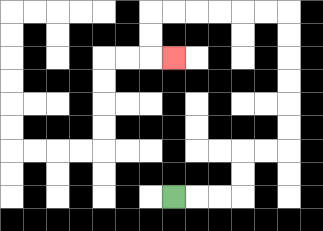{'start': '[7, 8]', 'end': '[7, 2]', 'path_directions': 'R,R,R,U,U,R,R,U,U,U,U,U,U,L,L,L,L,L,L,D,D,R', 'path_coordinates': '[[7, 8], [8, 8], [9, 8], [10, 8], [10, 7], [10, 6], [11, 6], [12, 6], [12, 5], [12, 4], [12, 3], [12, 2], [12, 1], [12, 0], [11, 0], [10, 0], [9, 0], [8, 0], [7, 0], [6, 0], [6, 1], [6, 2], [7, 2]]'}